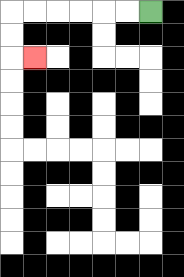{'start': '[6, 0]', 'end': '[1, 2]', 'path_directions': 'L,L,L,L,L,L,D,D,R', 'path_coordinates': '[[6, 0], [5, 0], [4, 0], [3, 0], [2, 0], [1, 0], [0, 0], [0, 1], [0, 2], [1, 2]]'}